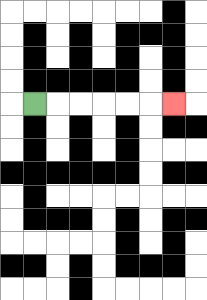{'start': '[1, 4]', 'end': '[7, 4]', 'path_directions': 'R,R,R,R,R,R', 'path_coordinates': '[[1, 4], [2, 4], [3, 4], [4, 4], [5, 4], [6, 4], [7, 4]]'}